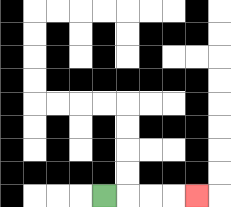{'start': '[4, 8]', 'end': '[8, 8]', 'path_directions': 'R,R,R,R', 'path_coordinates': '[[4, 8], [5, 8], [6, 8], [7, 8], [8, 8]]'}